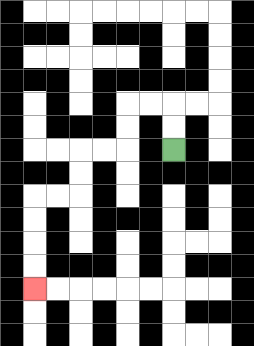{'start': '[7, 6]', 'end': '[1, 12]', 'path_directions': 'U,U,L,L,D,D,L,L,D,D,L,L,D,D,D,D', 'path_coordinates': '[[7, 6], [7, 5], [7, 4], [6, 4], [5, 4], [5, 5], [5, 6], [4, 6], [3, 6], [3, 7], [3, 8], [2, 8], [1, 8], [1, 9], [1, 10], [1, 11], [1, 12]]'}